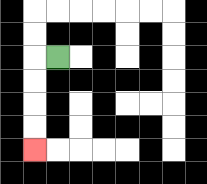{'start': '[2, 2]', 'end': '[1, 6]', 'path_directions': 'L,D,D,D,D', 'path_coordinates': '[[2, 2], [1, 2], [1, 3], [1, 4], [1, 5], [1, 6]]'}